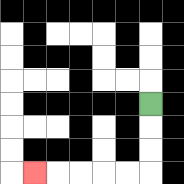{'start': '[6, 4]', 'end': '[1, 7]', 'path_directions': 'D,D,D,L,L,L,L,L', 'path_coordinates': '[[6, 4], [6, 5], [6, 6], [6, 7], [5, 7], [4, 7], [3, 7], [2, 7], [1, 7]]'}